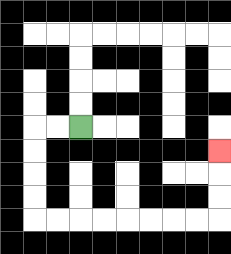{'start': '[3, 5]', 'end': '[9, 6]', 'path_directions': 'L,L,D,D,D,D,R,R,R,R,R,R,R,R,U,U,U', 'path_coordinates': '[[3, 5], [2, 5], [1, 5], [1, 6], [1, 7], [1, 8], [1, 9], [2, 9], [3, 9], [4, 9], [5, 9], [6, 9], [7, 9], [8, 9], [9, 9], [9, 8], [9, 7], [9, 6]]'}